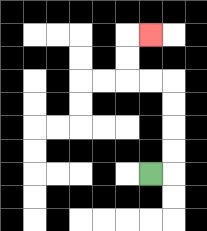{'start': '[6, 7]', 'end': '[6, 1]', 'path_directions': 'R,U,U,U,U,L,L,U,U,R', 'path_coordinates': '[[6, 7], [7, 7], [7, 6], [7, 5], [7, 4], [7, 3], [6, 3], [5, 3], [5, 2], [5, 1], [6, 1]]'}